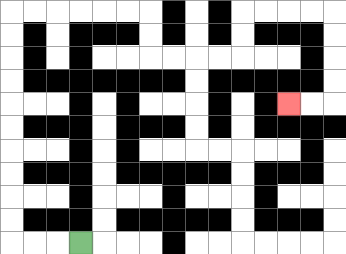{'start': '[3, 10]', 'end': '[12, 4]', 'path_directions': 'L,L,L,U,U,U,U,U,U,U,U,U,U,R,R,R,R,R,R,D,D,R,R,R,R,U,U,R,R,R,R,D,D,D,D,L,L', 'path_coordinates': '[[3, 10], [2, 10], [1, 10], [0, 10], [0, 9], [0, 8], [0, 7], [0, 6], [0, 5], [0, 4], [0, 3], [0, 2], [0, 1], [0, 0], [1, 0], [2, 0], [3, 0], [4, 0], [5, 0], [6, 0], [6, 1], [6, 2], [7, 2], [8, 2], [9, 2], [10, 2], [10, 1], [10, 0], [11, 0], [12, 0], [13, 0], [14, 0], [14, 1], [14, 2], [14, 3], [14, 4], [13, 4], [12, 4]]'}